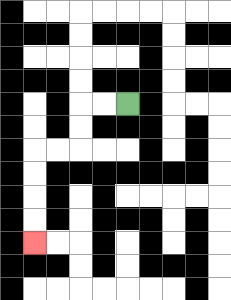{'start': '[5, 4]', 'end': '[1, 10]', 'path_directions': 'L,L,D,D,L,L,D,D,D,D', 'path_coordinates': '[[5, 4], [4, 4], [3, 4], [3, 5], [3, 6], [2, 6], [1, 6], [1, 7], [1, 8], [1, 9], [1, 10]]'}